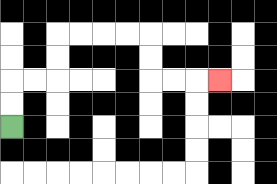{'start': '[0, 5]', 'end': '[9, 3]', 'path_directions': 'U,U,R,R,U,U,R,R,R,R,D,D,R,R,R', 'path_coordinates': '[[0, 5], [0, 4], [0, 3], [1, 3], [2, 3], [2, 2], [2, 1], [3, 1], [4, 1], [5, 1], [6, 1], [6, 2], [6, 3], [7, 3], [8, 3], [9, 3]]'}